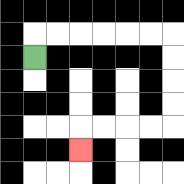{'start': '[1, 2]', 'end': '[3, 6]', 'path_directions': 'U,R,R,R,R,R,R,D,D,D,D,L,L,L,L,D', 'path_coordinates': '[[1, 2], [1, 1], [2, 1], [3, 1], [4, 1], [5, 1], [6, 1], [7, 1], [7, 2], [7, 3], [7, 4], [7, 5], [6, 5], [5, 5], [4, 5], [3, 5], [3, 6]]'}